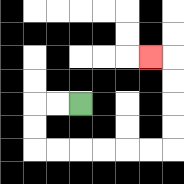{'start': '[3, 4]', 'end': '[6, 2]', 'path_directions': 'L,L,D,D,R,R,R,R,R,R,U,U,U,U,L', 'path_coordinates': '[[3, 4], [2, 4], [1, 4], [1, 5], [1, 6], [2, 6], [3, 6], [4, 6], [5, 6], [6, 6], [7, 6], [7, 5], [7, 4], [7, 3], [7, 2], [6, 2]]'}